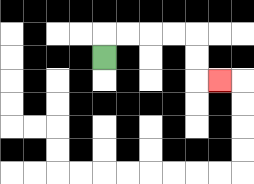{'start': '[4, 2]', 'end': '[9, 3]', 'path_directions': 'U,R,R,R,R,D,D,R', 'path_coordinates': '[[4, 2], [4, 1], [5, 1], [6, 1], [7, 1], [8, 1], [8, 2], [8, 3], [9, 3]]'}